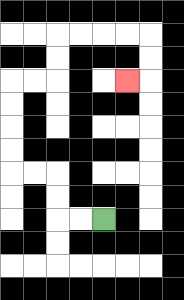{'start': '[4, 9]', 'end': '[5, 3]', 'path_directions': 'L,L,U,U,L,L,U,U,U,U,R,R,U,U,R,R,R,R,D,D,L', 'path_coordinates': '[[4, 9], [3, 9], [2, 9], [2, 8], [2, 7], [1, 7], [0, 7], [0, 6], [0, 5], [0, 4], [0, 3], [1, 3], [2, 3], [2, 2], [2, 1], [3, 1], [4, 1], [5, 1], [6, 1], [6, 2], [6, 3], [5, 3]]'}